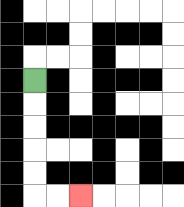{'start': '[1, 3]', 'end': '[3, 8]', 'path_directions': 'D,D,D,D,D,R,R', 'path_coordinates': '[[1, 3], [1, 4], [1, 5], [1, 6], [1, 7], [1, 8], [2, 8], [3, 8]]'}